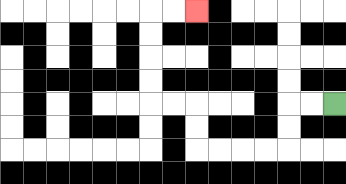{'start': '[14, 4]', 'end': '[8, 0]', 'path_directions': 'L,L,D,D,L,L,L,L,U,U,L,L,U,U,U,U,R,R', 'path_coordinates': '[[14, 4], [13, 4], [12, 4], [12, 5], [12, 6], [11, 6], [10, 6], [9, 6], [8, 6], [8, 5], [8, 4], [7, 4], [6, 4], [6, 3], [6, 2], [6, 1], [6, 0], [7, 0], [8, 0]]'}